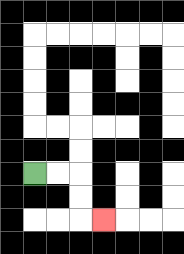{'start': '[1, 7]', 'end': '[4, 9]', 'path_directions': 'R,R,D,D,R', 'path_coordinates': '[[1, 7], [2, 7], [3, 7], [3, 8], [3, 9], [4, 9]]'}